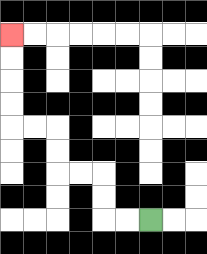{'start': '[6, 9]', 'end': '[0, 1]', 'path_directions': 'L,L,U,U,L,L,U,U,L,L,U,U,U,U', 'path_coordinates': '[[6, 9], [5, 9], [4, 9], [4, 8], [4, 7], [3, 7], [2, 7], [2, 6], [2, 5], [1, 5], [0, 5], [0, 4], [0, 3], [0, 2], [0, 1]]'}